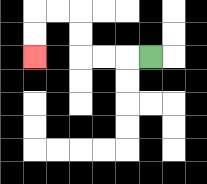{'start': '[6, 2]', 'end': '[1, 2]', 'path_directions': 'L,L,L,U,U,L,L,D,D', 'path_coordinates': '[[6, 2], [5, 2], [4, 2], [3, 2], [3, 1], [3, 0], [2, 0], [1, 0], [1, 1], [1, 2]]'}